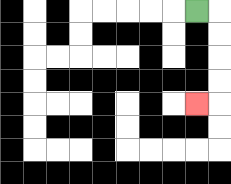{'start': '[8, 0]', 'end': '[8, 4]', 'path_directions': 'R,D,D,D,D,L', 'path_coordinates': '[[8, 0], [9, 0], [9, 1], [9, 2], [9, 3], [9, 4], [8, 4]]'}